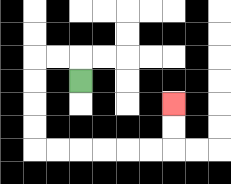{'start': '[3, 3]', 'end': '[7, 4]', 'path_directions': 'U,L,L,D,D,D,D,R,R,R,R,R,R,U,U', 'path_coordinates': '[[3, 3], [3, 2], [2, 2], [1, 2], [1, 3], [1, 4], [1, 5], [1, 6], [2, 6], [3, 6], [4, 6], [5, 6], [6, 6], [7, 6], [7, 5], [7, 4]]'}